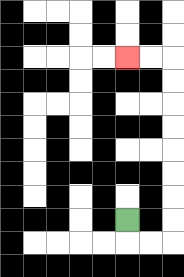{'start': '[5, 9]', 'end': '[5, 2]', 'path_directions': 'D,R,R,U,U,U,U,U,U,U,U,L,L', 'path_coordinates': '[[5, 9], [5, 10], [6, 10], [7, 10], [7, 9], [7, 8], [7, 7], [7, 6], [7, 5], [7, 4], [7, 3], [7, 2], [6, 2], [5, 2]]'}